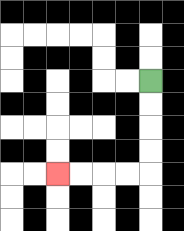{'start': '[6, 3]', 'end': '[2, 7]', 'path_directions': 'D,D,D,D,L,L,L,L', 'path_coordinates': '[[6, 3], [6, 4], [6, 5], [6, 6], [6, 7], [5, 7], [4, 7], [3, 7], [2, 7]]'}